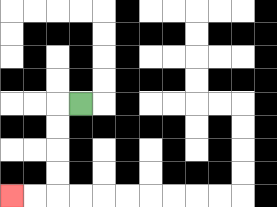{'start': '[3, 4]', 'end': '[0, 8]', 'path_directions': 'L,D,D,D,D,L,L', 'path_coordinates': '[[3, 4], [2, 4], [2, 5], [2, 6], [2, 7], [2, 8], [1, 8], [0, 8]]'}